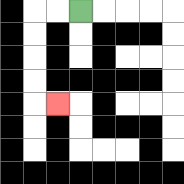{'start': '[3, 0]', 'end': '[2, 4]', 'path_directions': 'L,L,D,D,D,D,R', 'path_coordinates': '[[3, 0], [2, 0], [1, 0], [1, 1], [1, 2], [1, 3], [1, 4], [2, 4]]'}